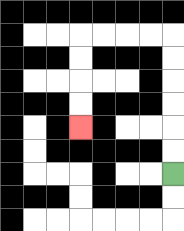{'start': '[7, 7]', 'end': '[3, 5]', 'path_directions': 'U,U,U,U,U,U,L,L,L,L,D,D,D,D', 'path_coordinates': '[[7, 7], [7, 6], [7, 5], [7, 4], [7, 3], [7, 2], [7, 1], [6, 1], [5, 1], [4, 1], [3, 1], [3, 2], [3, 3], [3, 4], [3, 5]]'}